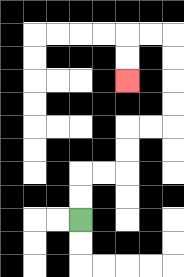{'start': '[3, 9]', 'end': '[5, 3]', 'path_directions': 'U,U,R,R,U,U,R,R,U,U,U,U,L,L,D,D', 'path_coordinates': '[[3, 9], [3, 8], [3, 7], [4, 7], [5, 7], [5, 6], [5, 5], [6, 5], [7, 5], [7, 4], [7, 3], [7, 2], [7, 1], [6, 1], [5, 1], [5, 2], [5, 3]]'}